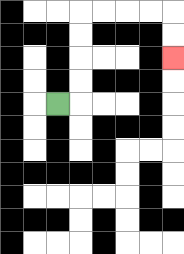{'start': '[2, 4]', 'end': '[7, 2]', 'path_directions': 'R,U,U,U,U,R,R,R,R,D,D', 'path_coordinates': '[[2, 4], [3, 4], [3, 3], [3, 2], [3, 1], [3, 0], [4, 0], [5, 0], [6, 0], [7, 0], [7, 1], [7, 2]]'}